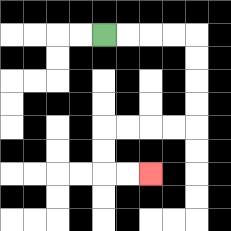{'start': '[4, 1]', 'end': '[6, 7]', 'path_directions': 'R,R,R,R,D,D,D,D,L,L,L,L,D,D,R,R', 'path_coordinates': '[[4, 1], [5, 1], [6, 1], [7, 1], [8, 1], [8, 2], [8, 3], [8, 4], [8, 5], [7, 5], [6, 5], [5, 5], [4, 5], [4, 6], [4, 7], [5, 7], [6, 7]]'}